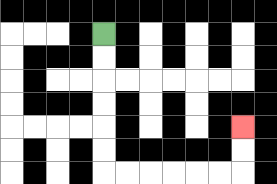{'start': '[4, 1]', 'end': '[10, 5]', 'path_directions': 'D,D,D,D,D,D,R,R,R,R,R,R,U,U', 'path_coordinates': '[[4, 1], [4, 2], [4, 3], [4, 4], [4, 5], [4, 6], [4, 7], [5, 7], [6, 7], [7, 7], [8, 7], [9, 7], [10, 7], [10, 6], [10, 5]]'}